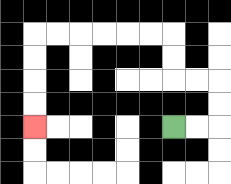{'start': '[7, 5]', 'end': '[1, 5]', 'path_directions': 'R,R,U,U,L,L,U,U,L,L,L,L,L,L,D,D,D,D', 'path_coordinates': '[[7, 5], [8, 5], [9, 5], [9, 4], [9, 3], [8, 3], [7, 3], [7, 2], [7, 1], [6, 1], [5, 1], [4, 1], [3, 1], [2, 1], [1, 1], [1, 2], [1, 3], [1, 4], [1, 5]]'}